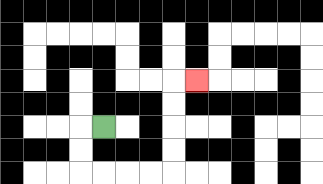{'start': '[4, 5]', 'end': '[8, 3]', 'path_directions': 'L,D,D,R,R,R,R,U,U,U,U,R', 'path_coordinates': '[[4, 5], [3, 5], [3, 6], [3, 7], [4, 7], [5, 7], [6, 7], [7, 7], [7, 6], [7, 5], [7, 4], [7, 3], [8, 3]]'}